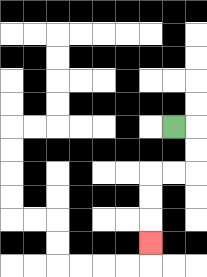{'start': '[7, 5]', 'end': '[6, 10]', 'path_directions': 'R,D,D,L,L,D,D,D', 'path_coordinates': '[[7, 5], [8, 5], [8, 6], [8, 7], [7, 7], [6, 7], [6, 8], [6, 9], [6, 10]]'}